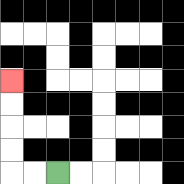{'start': '[2, 7]', 'end': '[0, 3]', 'path_directions': 'L,L,U,U,U,U', 'path_coordinates': '[[2, 7], [1, 7], [0, 7], [0, 6], [0, 5], [0, 4], [0, 3]]'}